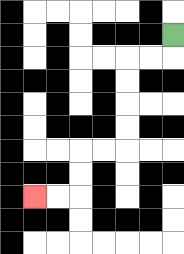{'start': '[7, 1]', 'end': '[1, 8]', 'path_directions': 'D,L,L,D,D,D,D,L,L,D,D,L,L', 'path_coordinates': '[[7, 1], [7, 2], [6, 2], [5, 2], [5, 3], [5, 4], [5, 5], [5, 6], [4, 6], [3, 6], [3, 7], [3, 8], [2, 8], [1, 8]]'}